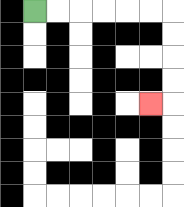{'start': '[1, 0]', 'end': '[6, 4]', 'path_directions': 'R,R,R,R,R,R,D,D,D,D,L', 'path_coordinates': '[[1, 0], [2, 0], [3, 0], [4, 0], [5, 0], [6, 0], [7, 0], [7, 1], [7, 2], [7, 3], [7, 4], [6, 4]]'}